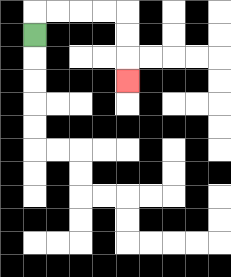{'start': '[1, 1]', 'end': '[5, 3]', 'path_directions': 'U,R,R,R,R,D,D,D', 'path_coordinates': '[[1, 1], [1, 0], [2, 0], [3, 0], [4, 0], [5, 0], [5, 1], [5, 2], [5, 3]]'}